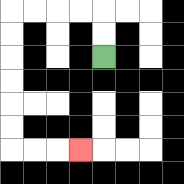{'start': '[4, 2]', 'end': '[3, 6]', 'path_directions': 'U,U,L,L,L,L,D,D,D,D,D,D,R,R,R', 'path_coordinates': '[[4, 2], [4, 1], [4, 0], [3, 0], [2, 0], [1, 0], [0, 0], [0, 1], [0, 2], [0, 3], [0, 4], [0, 5], [0, 6], [1, 6], [2, 6], [3, 6]]'}